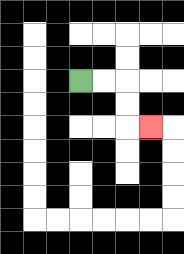{'start': '[3, 3]', 'end': '[6, 5]', 'path_directions': 'R,R,D,D,R', 'path_coordinates': '[[3, 3], [4, 3], [5, 3], [5, 4], [5, 5], [6, 5]]'}